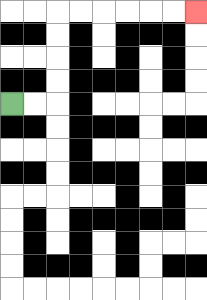{'start': '[0, 4]', 'end': '[8, 0]', 'path_directions': 'R,R,U,U,U,U,R,R,R,R,R,R', 'path_coordinates': '[[0, 4], [1, 4], [2, 4], [2, 3], [2, 2], [2, 1], [2, 0], [3, 0], [4, 0], [5, 0], [6, 0], [7, 0], [8, 0]]'}